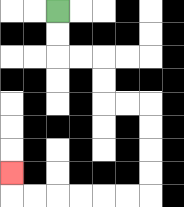{'start': '[2, 0]', 'end': '[0, 7]', 'path_directions': 'D,D,R,R,D,D,R,R,D,D,D,D,L,L,L,L,L,L,U', 'path_coordinates': '[[2, 0], [2, 1], [2, 2], [3, 2], [4, 2], [4, 3], [4, 4], [5, 4], [6, 4], [6, 5], [6, 6], [6, 7], [6, 8], [5, 8], [4, 8], [3, 8], [2, 8], [1, 8], [0, 8], [0, 7]]'}